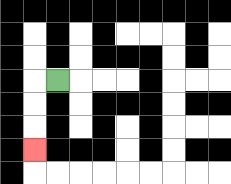{'start': '[2, 3]', 'end': '[1, 6]', 'path_directions': 'L,D,D,D', 'path_coordinates': '[[2, 3], [1, 3], [1, 4], [1, 5], [1, 6]]'}